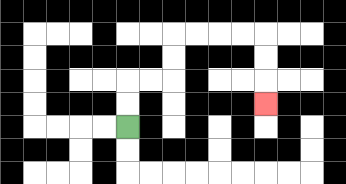{'start': '[5, 5]', 'end': '[11, 4]', 'path_directions': 'U,U,R,R,U,U,R,R,R,R,D,D,D', 'path_coordinates': '[[5, 5], [5, 4], [5, 3], [6, 3], [7, 3], [7, 2], [7, 1], [8, 1], [9, 1], [10, 1], [11, 1], [11, 2], [11, 3], [11, 4]]'}